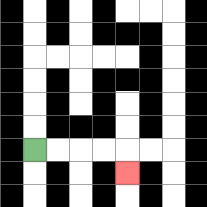{'start': '[1, 6]', 'end': '[5, 7]', 'path_directions': 'R,R,R,R,D', 'path_coordinates': '[[1, 6], [2, 6], [3, 6], [4, 6], [5, 6], [5, 7]]'}